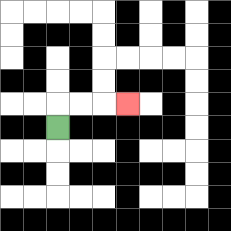{'start': '[2, 5]', 'end': '[5, 4]', 'path_directions': 'U,R,R,R', 'path_coordinates': '[[2, 5], [2, 4], [3, 4], [4, 4], [5, 4]]'}